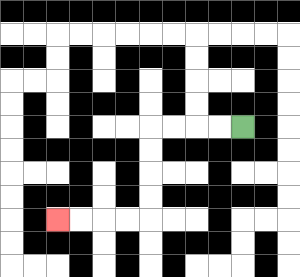{'start': '[10, 5]', 'end': '[2, 9]', 'path_directions': 'L,L,L,L,D,D,D,D,L,L,L,L', 'path_coordinates': '[[10, 5], [9, 5], [8, 5], [7, 5], [6, 5], [6, 6], [6, 7], [6, 8], [6, 9], [5, 9], [4, 9], [3, 9], [2, 9]]'}